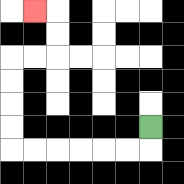{'start': '[6, 5]', 'end': '[1, 0]', 'path_directions': 'D,L,L,L,L,L,L,U,U,U,U,R,R,U,U,L', 'path_coordinates': '[[6, 5], [6, 6], [5, 6], [4, 6], [3, 6], [2, 6], [1, 6], [0, 6], [0, 5], [0, 4], [0, 3], [0, 2], [1, 2], [2, 2], [2, 1], [2, 0], [1, 0]]'}